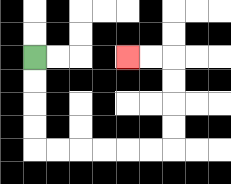{'start': '[1, 2]', 'end': '[5, 2]', 'path_directions': 'D,D,D,D,R,R,R,R,R,R,U,U,U,U,L,L', 'path_coordinates': '[[1, 2], [1, 3], [1, 4], [1, 5], [1, 6], [2, 6], [3, 6], [4, 6], [5, 6], [6, 6], [7, 6], [7, 5], [7, 4], [7, 3], [7, 2], [6, 2], [5, 2]]'}